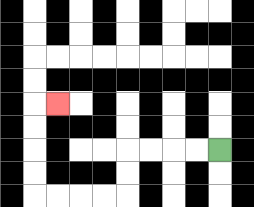{'start': '[9, 6]', 'end': '[2, 4]', 'path_directions': 'L,L,L,L,D,D,L,L,L,L,U,U,U,U,R', 'path_coordinates': '[[9, 6], [8, 6], [7, 6], [6, 6], [5, 6], [5, 7], [5, 8], [4, 8], [3, 8], [2, 8], [1, 8], [1, 7], [1, 6], [1, 5], [1, 4], [2, 4]]'}